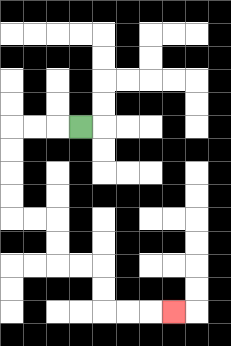{'start': '[3, 5]', 'end': '[7, 13]', 'path_directions': 'L,L,L,D,D,D,D,R,R,D,D,R,R,D,D,R,R,R', 'path_coordinates': '[[3, 5], [2, 5], [1, 5], [0, 5], [0, 6], [0, 7], [0, 8], [0, 9], [1, 9], [2, 9], [2, 10], [2, 11], [3, 11], [4, 11], [4, 12], [4, 13], [5, 13], [6, 13], [7, 13]]'}